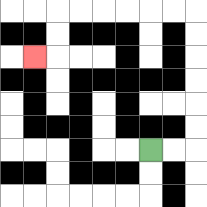{'start': '[6, 6]', 'end': '[1, 2]', 'path_directions': 'R,R,U,U,U,U,U,U,L,L,L,L,L,L,D,D,L', 'path_coordinates': '[[6, 6], [7, 6], [8, 6], [8, 5], [8, 4], [8, 3], [8, 2], [8, 1], [8, 0], [7, 0], [6, 0], [5, 0], [4, 0], [3, 0], [2, 0], [2, 1], [2, 2], [1, 2]]'}